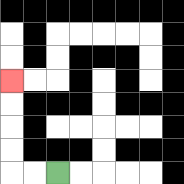{'start': '[2, 7]', 'end': '[0, 3]', 'path_directions': 'L,L,U,U,U,U', 'path_coordinates': '[[2, 7], [1, 7], [0, 7], [0, 6], [0, 5], [0, 4], [0, 3]]'}